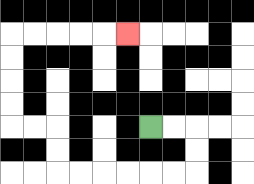{'start': '[6, 5]', 'end': '[5, 1]', 'path_directions': 'R,R,D,D,L,L,L,L,L,L,U,U,L,L,U,U,U,U,R,R,R,R,R', 'path_coordinates': '[[6, 5], [7, 5], [8, 5], [8, 6], [8, 7], [7, 7], [6, 7], [5, 7], [4, 7], [3, 7], [2, 7], [2, 6], [2, 5], [1, 5], [0, 5], [0, 4], [0, 3], [0, 2], [0, 1], [1, 1], [2, 1], [3, 1], [4, 1], [5, 1]]'}